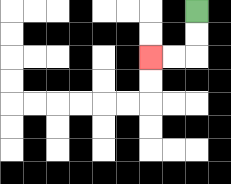{'start': '[8, 0]', 'end': '[6, 2]', 'path_directions': 'D,D,L,L', 'path_coordinates': '[[8, 0], [8, 1], [8, 2], [7, 2], [6, 2]]'}